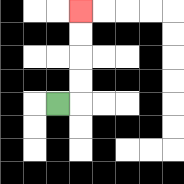{'start': '[2, 4]', 'end': '[3, 0]', 'path_directions': 'R,U,U,U,U', 'path_coordinates': '[[2, 4], [3, 4], [3, 3], [3, 2], [3, 1], [3, 0]]'}